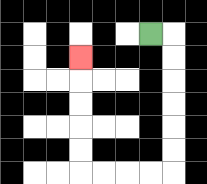{'start': '[6, 1]', 'end': '[3, 2]', 'path_directions': 'R,D,D,D,D,D,D,L,L,L,L,U,U,U,U,U', 'path_coordinates': '[[6, 1], [7, 1], [7, 2], [7, 3], [7, 4], [7, 5], [7, 6], [7, 7], [6, 7], [5, 7], [4, 7], [3, 7], [3, 6], [3, 5], [3, 4], [3, 3], [3, 2]]'}